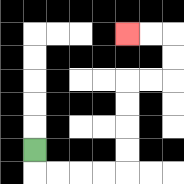{'start': '[1, 6]', 'end': '[5, 1]', 'path_directions': 'D,R,R,R,R,U,U,U,U,R,R,U,U,L,L', 'path_coordinates': '[[1, 6], [1, 7], [2, 7], [3, 7], [4, 7], [5, 7], [5, 6], [5, 5], [5, 4], [5, 3], [6, 3], [7, 3], [7, 2], [7, 1], [6, 1], [5, 1]]'}